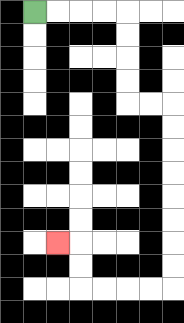{'start': '[1, 0]', 'end': '[2, 10]', 'path_directions': 'R,R,R,R,D,D,D,D,R,R,D,D,D,D,D,D,D,D,L,L,L,L,U,U,L', 'path_coordinates': '[[1, 0], [2, 0], [3, 0], [4, 0], [5, 0], [5, 1], [5, 2], [5, 3], [5, 4], [6, 4], [7, 4], [7, 5], [7, 6], [7, 7], [7, 8], [7, 9], [7, 10], [7, 11], [7, 12], [6, 12], [5, 12], [4, 12], [3, 12], [3, 11], [3, 10], [2, 10]]'}